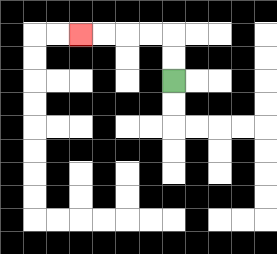{'start': '[7, 3]', 'end': '[3, 1]', 'path_directions': 'U,U,L,L,L,L', 'path_coordinates': '[[7, 3], [7, 2], [7, 1], [6, 1], [5, 1], [4, 1], [3, 1]]'}